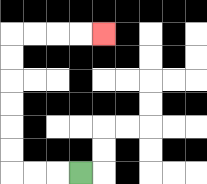{'start': '[3, 7]', 'end': '[4, 1]', 'path_directions': 'L,L,L,U,U,U,U,U,U,R,R,R,R', 'path_coordinates': '[[3, 7], [2, 7], [1, 7], [0, 7], [0, 6], [0, 5], [0, 4], [0, 3], [0, 2], [0, 1], [1, 1], [2, 1], [3, 1], [4, 1]]'}